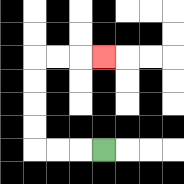{'start': '[4, 6]', 'end': '[4, 2]', 'path_directions': 'L,L,L,U,U,U,U,R,R,R', 'path_coordinates': '[[4, 6], [3, 6], [2, 6], [1, 6], [1, 5], [1, 4], [1, 3], [1, 2], [2, 2], [3, 2], [4, 2]]'}